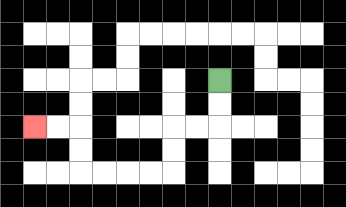{'start': '[9, 3]', 'end': '[1, 5]', 'path_directions': 'D,D,L,L,D,D,L,L,L,L,U,U,L,L', 'path_coordinates': '[[9, 3], [9, 4], [9, 5], [8, 5], [7, 5], [7, 6], [7, 7], [6, 7], [5, 7], [4, 7], [3, 7], [3, 6], [3, 5], [2, 5], [1, 5]]'}